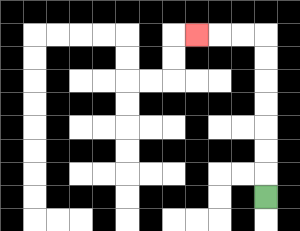{'start': '[11, 8]', 'end': '[8, 1]', 'path_directions': 'U,U,U,U,U,U,U,L,L,L', 'path_coordinates': '[[11, 8], [11, 7], [11, 6], [11, 5], [11, 4], [11, 3], [11, 2], [11, 1], [10, 1], [9, 1], [8, 1]]'}